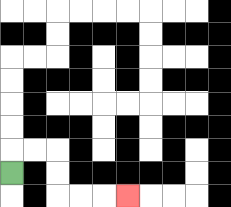{'start': '[0, 7]', 'end': '[5, 8]', 'path_directions': 'U,R,R,D,D,R,R,R', 'path_coordinates': '[[0, 7], [0, 6], [1, 6], [2, 6], [2, 7], [2, 8], [3, 8], [4, 8], [5, 8]]'}